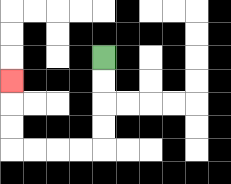{'start': '[4, 2]', 'end': '[0, 3]', 'path_directions': 'D,D,D,D,L,L,L,L,U,U,U', 'path_coordinates': '[[4, 2], [4, 3], [4, 4], [4, 5], [4, 6], [3, 6], [2, 6], [1, 6], [0, 6], [0, 5], [0, 4], [0, 3]]'}